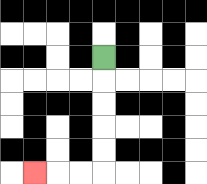{'start': '[4, 2]', 'end': '[1, 7]', 'path_directions': 'D,D,D,D,D,L,L,L', 'path_coordinates': '[[4, 2], [4, 3], [4, 4], [4, 5], [4, 6], [4, 7], [3, 7], [2, 7], [1, 7]]'}